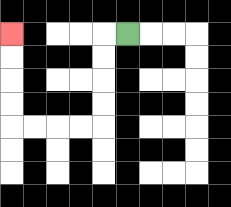{'start': '[5, 1]', 'end': '[0, 1]', 'path_directions': 'L,D,D,D,D,L,L,L,L,U,U,U,U', 'path_coordinates': '[[5, 1], [4, 1], [4, 2], [4, 3], [4, 4], [4, 5], [3, 5], [2, 5], [1, 5], [0, 5], [0, 4], [0, 3], [0, 2], [0, 1]]'}